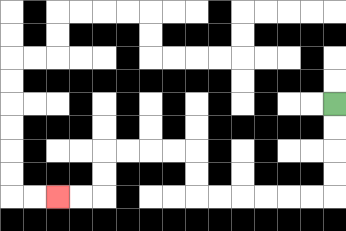{'start': '[14, 4]', 'end': '[2, 8]', 'path_directions': 'D,D,D,D,L,L,L,L,L,L,U,U,L,L,L,L,D,D,L,L', 'path_coordinates': '[[14, 4], [14, 5], [14, 6], [14, 7], [14, 8], [13, 8], [12, 8], [11, 8], [10, 8], [9, 8], [8, 8], [8, 7], [8, 6], [7, 6], [6, 6], [5, 6], [4, 6], [4, 7], [4, 8], [3, 8], [2, 8]]'}